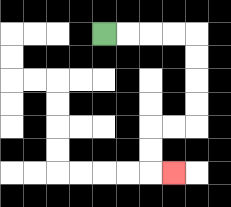{'start': '[4, 1]', 'end': '[7, 7]', 'path_directions': 'R,R,R,R,D,D,D,D,L,L,D,D,R', 'path_coordinates': '[[4, 1], [5, 1], [6, 1], [7, 1], [8, 1], [8, 2], [8, 3], [8, 4], [8, 5], [7, 5], [6, 5], [6, 6], [6, 7], [7, 7]]'}